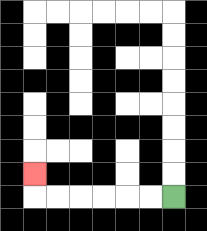{'start': '[7, 8]', 'end': '[1, 7]', 'path_directions': 'L,L,L,L,L,L,U', 'path_coordinates': '[[7, 8], [6, 8], [5, 8], [4, 8], [3, 8], [2, 8], [1, 8], [1, 7]]'}